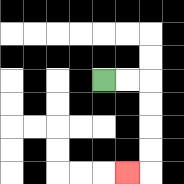{'start': '[4, 3]', 'end': '[5, 7]', 'path_directions': 'R,R,D,D,D,D,L', 'path_coordinates': '[[4, 3], [5, 3], [6, 3], [6, 4], [6, 5], [6, 6], [6, 7], [5, 7]]'}